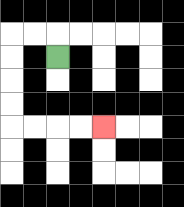{'start': '[2, 2]', 'end': '[4, 5]', 'path_directions': 'U,L,L,D,D,D,D,R,R,R,R', 'path_coordinates': '[[2, 2], [2, 1], [1, 1], [0, 1], [0, 2], [0, 3], [0, 4], [0, 5], [1, 5], [2, 5], [3, 5], [4, 5]]'}